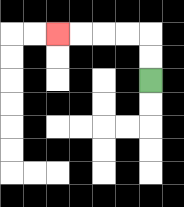{'start': '[6, 3]', 'end': '[2, 1]', 'path_directions': 'U,U,L,L,L,L', 'path_coordinates': '[[6, 3], [6, 2], [6, 1], [5, 1], [4, 1], [3, 1], [2, 1]]'}